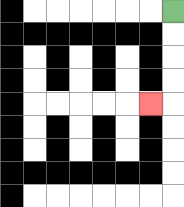{'start': '[7, 0]', 'end': '[6, 4]', 'path_directions': 'D,D,D,D,L', 'path_coordinates': '[[7, 0], [7, 1], [7, 2], [7, 3], [7, 4], [6, 4]]'}